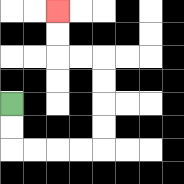{'start': '[0, 4]', 'end': '[2, 0]', 'path_directions': 'D,D,R,R,R,R,U,U,U,U,L,L,U,U', 'path_coordinates': '[[0, 4], [0, 5], [0, 6], [1, 6], [2, 6], [3, 6], [4, 6], [4, 5], [4, 4], [4, 3], [4, 2], [3, 2], [2, 2], [2, 1], [2, 0]]'}